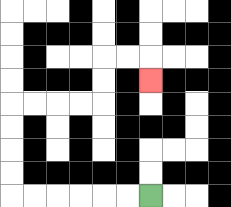{'start': '[6, 8]', 'end': '[6, 3]', 'path_directions': 'L,L,L,L,L,L,U,U,U,U,R,R,R,R,U,U,R,R,D', 'path_coordinates': '[[6, 8], [5, 8], [4, 8], [3, 8], [2, 8], [1, 8], [0, 8], [0, 7], [0, 6], [0, 5], [0, 4], [1, 4], [2, 4], [3, 4], [4, 4], [4, 3], [4, 2], [5, 2], [6, 2], [6, 3]]'}